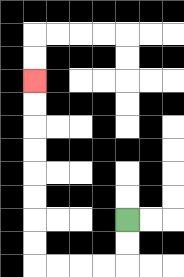{'start': '[5, 9]', 'end': '[1, 3]', 'path_directions': 'D,D,L,L,L,L,U,U,U,U,U,U,U,U', 'path_coordinates': '[[5, 9], [5, 10], [5, 11], [4, 11], [3, 11], [2, 11], [1, 11], [1, 10], [1, 9], [1, 8], [1, 7], [1, 6], [1, 5], [1, 4], [1, 3]]'}